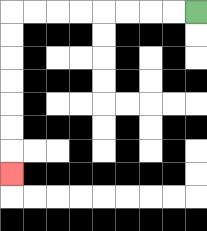{'start': '[8, 0]', 'end': '[0, 7]', 'path_directions': 'L,L,L,L,L,L,L,L,D,D,D,D,D,D,D', 'path_coordinates': '[[8, 0], [7, 0], [6, 0], [5, 0], [4, 0], [3, 0], [2, 0], [1, 0], [0, 0], [0, 1], [0, 2], [0, 3], [0, 4], [0, 5], [0, 6], [0, 7]]'}